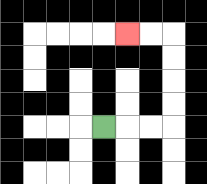{'start': '[4, 5]', 'end': '[5, 1]', 'path_directions': 'R,R,R,U,U,U,U,L,L', 'path_coordinates': '[[4, 5], [5, 5], [6, 5], [7, 5], [7, 4], [7, 3], [7, 2], [7, 1], [6, 1], [5, 1]]'}